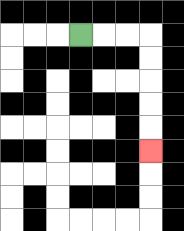{'start': '[3, 1]', 'end': '[6, 6]', 'path_directions': 'R,R,R,D,D,D,D,D', 'path_coordinates': '[[3, 1], [4, 1], [5, 1], [6, 1], [6, 2], [6, 3], [6, 4], [6, 5], [6, 6]]'}